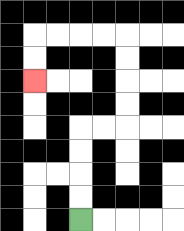{'start': '[3, 9]', 'end': '[1, 3]', 'path_directions': 'U,U,U,U,R,R,U,U,U,U,L,L,L,L,D,D', 'path_coordinates': '[[3, 9], [3, 8], [3, 7], [3, 6], [3, 5], [4, 5], [5, 5], [5, 4], [5, 3], [5, 2], [5, 1], [4, 1], [3, 1], [2, 1], [1, 1], [1, 2], [1, 3]]'}